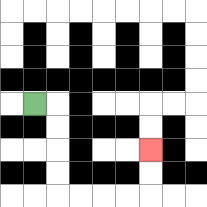{'start': '[1, 4]', 'end': '[6, 6]', 'path_directions': 'R,D,D,D,D,R,R,R,R,U,U', 'path_coordinates': '[[1, 4], [2, 4], [2, 5], [2, 6], [2, 7], [2, 8], [3, 8], [4, 8], [5, 8], [6, 8], [6, 7], [6, 6]]'}